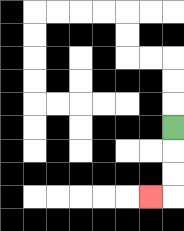{'start': '[7, 5]', 'end': '[6, 8]', 'path_directions': 'D,D,D,L', 'path_coordinates': '[[7, 5], [7, 6], [7, 7], [7, 8], [6, 8]]'}